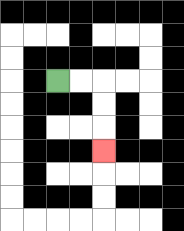{'start': '[2, 3]', 'end': '[4, 6]', 'path_directions': 'R,R,D,D,D', 'path_coordinates': '[[2, 3], [3, 3], [4, 3], [4, 4], [4, 5], [4, 6]]'}